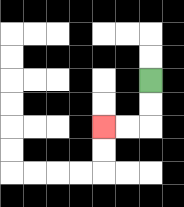{'start': '[6, 3]', 'end': '[4, 5]', 'path_directions': 'D,D,L,L', 'path_coordinates': '[[6, 3], [6, 4], [6, 5], [5, 5], [4, 5]]'}